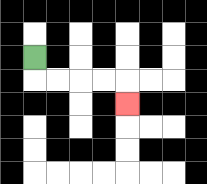{'start': '[1, 2]', 'end': '[5, 4]', 'path_directions': 'D,R,R,R,R,D', 'path_coordinates': '[[1, 2], [1, 3], [2, 3], [3, 3], [4, 3], [5, 3], [5, 4]]'}